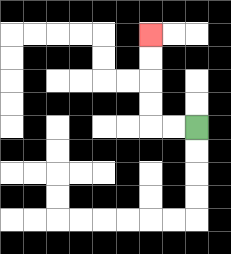{'start': '[8, 5]', 'end': '[6, 1]', 'path_directions': 'L,L,U,U,U,U', 'path_coordinates': '[[8, 5], [7, 5], [6, 5], [6, 4], [6, 3], [6, 2], [6, 1]]'}